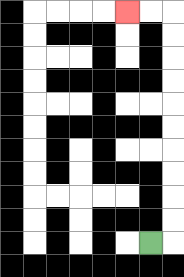{'start': '[6, 10]', 'end': '[5, 0]', 'path_directions': 'R,U,U,U,U,U,U,U,U,U,U,L,L', 'path_coordinates': '[[6, 10], [7, 10], [7, 9], [7, 8], [7, 7], [7, 6], [7, 5], [7, 4], [7, 3], [7, 2], [7, 1], [7, 0], [6, 0], [5, 0]]'}